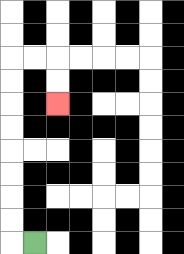{'start': '[1, 10]', 'end': '[2, 4]', 'path_directions': 'L,U,U,U,U,U,U,U,U,R,R,D,D', 'path_coordinates': '[[1, 10], [0, 10], [0, 9], [0, 8], [0, 7], [0, 6], [0, 5], [0, 4], [0, 3], [0, 2], [1, 2], [2, 2], [2, 3], [2, 4]]'}